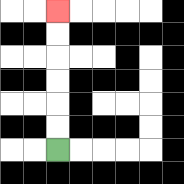{'start': '[2, 6]', 'end': '[2, 0]', 'path_directions': 'U,U,U,U,U,U', 'path_coordinates': '[[2, 6], [2, 5], [2, 4], [2, 3], [2, 2], [2, 1], [2, 0]]'}